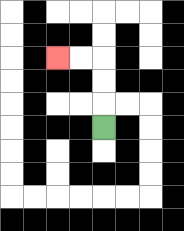{'start': '[4, 5]', 'end': '[2, 2]', 'path_directions': 'U,U,U,L,L', 'path_coordinates': '[[4, 5], [4, 4], [4, 3], [4, 2], [3, 2], [2, 2]]'}